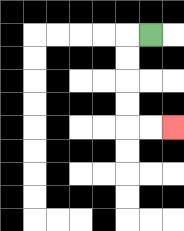{'start': '[6, 1]', 'end': '[7, 5]', 'path_directions': 'L,D,D,D,D,R,R', 'path_coordinates': '[[6, 1], [5, 1], [5, 2], [5, 3], [5, 4], [5, 5], [6, 5], [7, 5]]'}